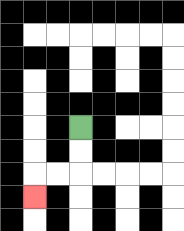{'start': '[3, 5]', 'end': '[1, 8]', 'path_directions': 'D,D,L,L,D', 'path_coordinates': '[[3, 5], [3, 6], [3, 7], [2, 7], [1, 7], [1, 8]]'}